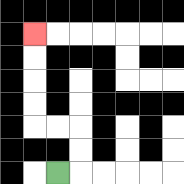{'start': '[2, 7]', 'end': '[1, 1]', 'path_directions': 'R,U,U,L,L,U,U,U,U', 'path_coordinates': '[[2, 7], [3, 7], [3, 6], [3, 5], [2, 5], [1, 5], [1, 4], [1, 3], [1, 2], [1, 1]]'}